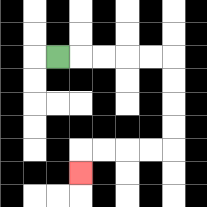{'start': '[2, 2]', 'end': '[3, 7]', 'path_directions': 'R,R,R,R,R,D,D,D,D,L,L,L,L,D', 'path_coordinates': '[[2, 2], [3, 2], [4, 2], [5, 2], [6, 2], [7, 2], [7, 3], [7, 4], [7, 5], [7, 6], [6, 6], [5, 6], [4, 6], [3, 6], [3, 7]]'}